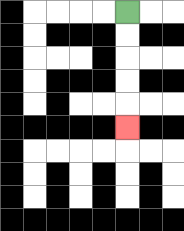{'start': '[5, 0]', 'end': '[5, 5]', 'path_directions': 'D,D,D,D,D', 'path_coordinates': '[[5, 0], [5, 1], [5, 2], [5, 3], [5, 4], [5, 5]]'}